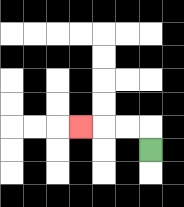{'start': '[6, 6]', 'end': '[3, 5]', 'path_directions': 'U,L,L,L', 'path_coordinates': '[[6, 6], [6, 5], [5, 5], [4, 5], [3, 5]]'}